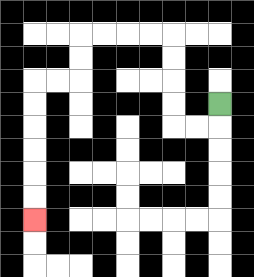{'start': '[9, 4]', 'end': '[1, 9]', 'path_directions': 'D,L,L,U,U,U,U,L,L,L,L,D,D,L,L,D,D,D,D,D,D', 'path_coordinates': '[[9, 4], [9, 5], [8, 5], [7, 5], [7, 4], [7, 3], [7, 2], [7, 1], [6, 1], [5, 1], [4, 1], [3, 1], [3, 2], [3, 3], [2, 3], [1, 3], [1, 4], [1, 5], [1, 6], [1, 7], [1, 8], [1, 9]]'}